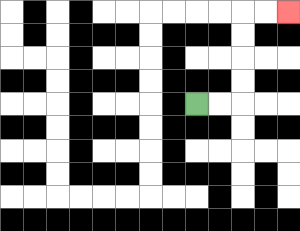{'start': '[8, 4]', 'end': '[12, 0]', 'path_directions': 'R,R,U,U,U,U,R,R', 'path_coordinates': '[[8, 4], [9, 4], [10, 4], [10, 3], [10, 2], [10, 1], [10, 0], [11, 0], [12, 0]]'}